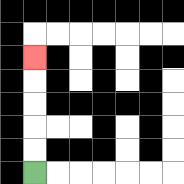{'start': '[1, 7]', 'end': '[1, 2]', 'path_directions': 'U,U,U,U,U', 'path_coordinates': '[[1, 7], [1, 6], [1, 5], [1, 4], [1, 3], [1, 2]]'}